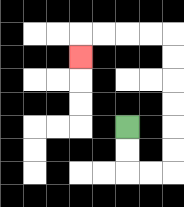{'start': '[5, 5]', 'end': '[3, 2]', 'path_directions': 'D,D,R,R,U,U,U,U,U,U,L,L,L,L,D', 'path_coordinates': '[[5, 5], [5, 6], [5, 7], [6, 7], [7, 7], [7, 6], [7, 5], [7, 4], [7, 3], [7, 2], [7, 1], [6, 1], [5, 1], [4, 1], [3, 1], [3, 2]]'}